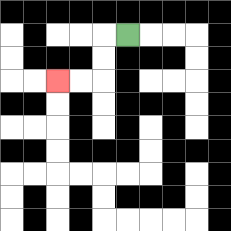{'start': '[5, 1]', 'end': '[2, 3]', 'path_directions': 'L,D,D,L,L', 'path_coordinates': '[[5, 1], [4, 1], [4, 2], [4, 3], [3, 3], [2, 3]]'}